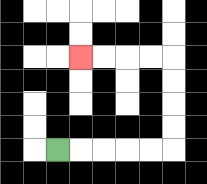{'start': '[2, 6]', 'end': '[3, 2]', 'path_directions': 'R,R,R,R,R,U,U,U,U,L,L,L,L', 'path_coordinates': '[[2, 6], [3, 6], [4, 6], [5, 6], [6, 6], [7, 6], [7, 5], [7, 4], [7, 3], [7, 2], [6, 2], [5, 2], [4, 2], [3, 2]]'}